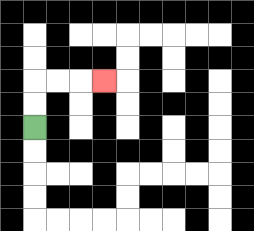{'start': '[1, 5]', 'end': '[4, 3]', 'path_directions': 'U,U,R,R,R', 'path_coordinates': '[[1, 5], [1, 4], [1, 3], [2, 3], [3, 3], [4, 3]]'}